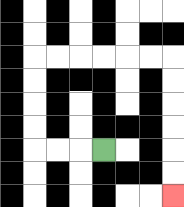{'start': '[4, 6]', 'end': '[7, 8]', 'path_directions': 'L,L,L,U,U,U,U,R,R,R,R,R,R,D,D,D,D,D,D', 'path_coordinates': '[[4, 6], [3, 6], [2, 6], [1, 6], [1, 5], [1, 4], [1, 3], [1, 2], [2, 2], [3, 2], [4, 2], [5, 2], [6, 2], [7, 2], [7, 3], [7, 4], [7, 5], [7, 6], [7, 7], [7, 8]]'}